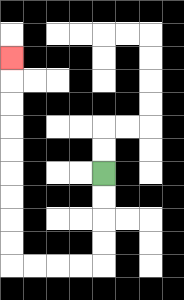{'start': '[4, 7]', 'end': '[0, 2]', 'path_directions': 'D,D,D,D,L,L,L,L,U,U,U,U,U,U,U,U,U', 'path_coordinates': '[[4, 7], [4, 8], [4, 9], [4, 10], [4, 11], [3, 11], [2, 11], [1, 11], [0, 11], [0, 10], [0, 9], [0, 8], [0, 7], [0, 6], [0, 5], [0, 4], [0, 3], [0, 2]]'}